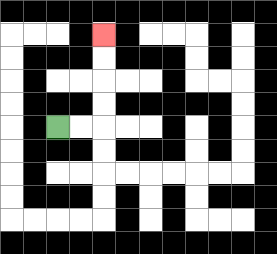{'start': '[2, 5]', 'end': '[4, 1]', 'path_directions': 'R,R,U,U,U,U', 'path_coordinates': '[[2, 5], [3, 5], [4, 5], [4, 4], [4, 3], [4, 2], [4, 1]]'}